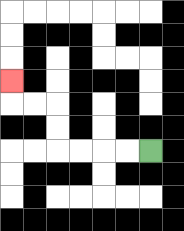{'start': '[6, 6]', 'end': '[0, 3]', 'path_directions': 'L,L,L,L,U,U,L,L,U', 'path_coordinates': '[[6, 6], [5, 6], [4, 6], [3, 6], [2, 6], [2, 5], [2, 4], [1, 4], [0, 4], [0, 3]]'}